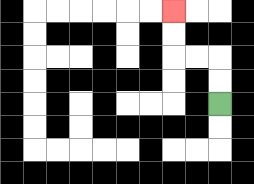{'start': '[9, 4]', 'end': '[7, 0]', 'path_directions': 'U,U,L,L,U,U', 'path_coordinates': '[[9, 4], [9, 3], [9, 2], [8, 2], [7, 2], [7, 1], [7, 0]]'}